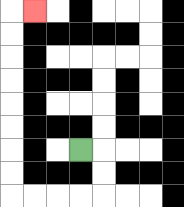{'start': '[3, 6]', 'end': '[1, 0]', 'path_directions': 'R,D,D,L,L,L,L,U,U,U,U,U,U,U,U,R', 'path_coordinates': '[[3, 6], [4, 6], [4, 7], [4, 8], [3, 8], [2, 8], [1, 8], [0, 8], [0, 7], [0, 6], [0, 5], [0, 4], [0, 3], [0, 2], [0, 1], [0, 0], [1, 0]]'}